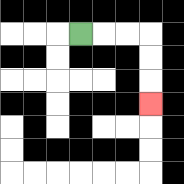{'start': '[3, 1]', 'end': '[6, 4]', 'path_directions': 'R,R,R,D,D,D', 'path_coordinates': '[[3, 1], [4, 1], [5, 1], [6, 1], [6, 2], [6, 3], [6, 4]]'}